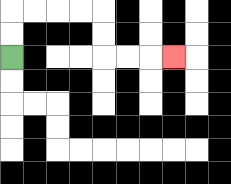{'start': '[0, 2]', 'end': '[7, 2]', 'path_directions': 'U,U,R,R,R,R,D,D,R,R,R', 'path_coordinates': '[[0, 2], [0, 1], [0, 0], [1, 0], [2, 0], [3, 0], [4, 0], [4, 1], [4, 2], [5, 2], [6, 2], [7, 2]]'}